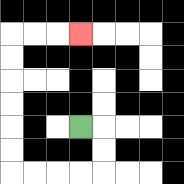{'start': '[3, 5]', 'end': '[3, 1]', 'path_directions': 'R,D,D,L,L,L,L,U,U,U,U,U,U,R,R,R', 'path_coordinates': '[[3, 5], [4, 5], [4, 6], [4, 7], [3, 7], [2, 7], [1, 7], [0, 7], [0, 6], [0, 5], [0, 4], [0, 3], [0, 2], [0, 1], [1, 1], [2, 1], [3, 1]]'}